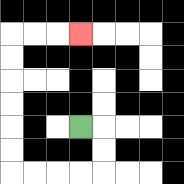{'start': '[3, 5]', 'end': '[3, 1]', 'path_directions': 'R,D,D,L,L,L,L,U,U,U,U,U,U,R,R,R', 'path_coordinates': '[[3, 5], [4, 5], [4, 6], [4, 7], [3, 7], [2, 7], [1, 7], [0, 7], [0, 6], [0, 5], [0, 4], [0, 3], [0, 2], [0, 1], [1, 1], [2, 1], [3, 1]]'}